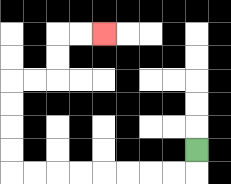{'start': '[8, 6]', 'end': '[4, 1]', 'path_directions': 'D,L,L,L,L,L,L,L,L,U,U,U,U,R,R,U,U,R,R', 'path_coordinates': '[[8, 6], [8, 7], [7, 7], [6, 7], [5, 7], [4, 7], [3, 7], [2, 7], [1, 7], [0, 7], [0, 6], [0, 5], [0, 4], [0, 3], [1, 3], [2, 3], [2, 2], [2, 1], [3, 1], [4, 1]]'}